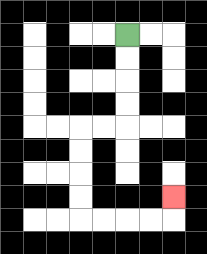{'start': '[5, 1]', 'end': '[7, 8]', 'path_directions': 'D,D,D,D,L,L,D,D,D,D,R,R,R,R,U', 'path_coordinates': '[[5, 1], [5, 2], [5, 3], [5, 4], [5, 5], [4, 5], [3, 5], [3, 6], [3, 7], [3, 8], [3, 9], [4, 9], [5, 9], [6, 9], [7, 9], [7, 8]]'}